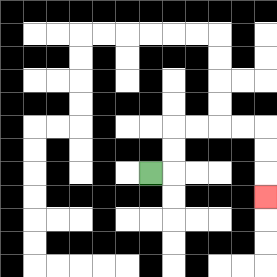{'start': '[6, 7]', 'end': '[11, 8]', 'path_directions': 'R,U,U,R,R,R,R,D,D,D', 'path_coordinates': '[[6, 7], [7, 7], [7, 6], [7, 5], [8, 5], [9, 5], [10, 5], [11, 5], [11, 6], [11, 7], [11, 8]]'}